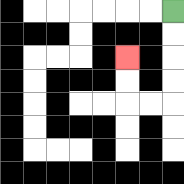{'start': '[7, 0]', 'end': '[5, 2]', 'path_directions': 'D,D,D,D,L,L,U,U', 'path_coordinates': '[[7, 0], [7, 1], [7, 2], [7, 3], [7, 4], [6, 4], [5, 4], [5, 3], [5, 2]]'}